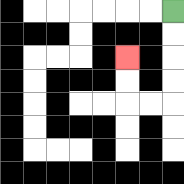{'start': '[7, 0]', 'end': '[5, 2]', 'path_directions': 'D,D,D,D,L,L,U,U', 'path_coordinates': '[[7, 0], [7, 1], [7, 2], [7, 3], [7, 4], [6, 4], [5, 4], [5, 3], [5, 2]]'}